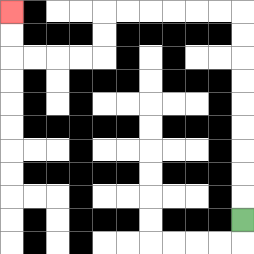{'start': '[10, 9]', 'end': '[0, 0]', 'path_directions': 'U,U,U,U,U,U,U,U,U,L,L,L,L,L,L,D,D,L,L,L,L,U,U', 'path_coordinates': '[[10, 9], [10, 8], [10, 7], [10, 6], [10, 5], [10, 4], [10, 3], [10, 2], [10, 1], [10, 0], [9, 0], [8, 0], [7, 0], [6, 0], [5, 0], [4, 0], [4, 1], [4, 2], [3, 2], [2, 2], [1, 2], [0, 2], [0, 1], [0, 0]]'}